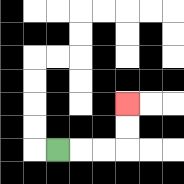{'start': '[2, 6]', 'end': '[5, 4]', 'path_directions': 'R,R,R,U,U', 'path_coordinates': '[[2, 6], [3, 6], [4, 6], [5, 6], [5, 5], [5, 4]]'}